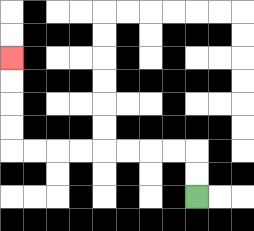{'start': '[8, 8]', 'end': '[0, 2]', 'path_directions': 'U,U,L,L,L,L,L,L,L,L,U,U,U,U', 'path_coordinates': '[[8, 8], [8, 7], [8, 6], [7, 6], [6, 6], [5, 6], [4, 6], [3, 6], [2, 6], [1, 6], [0, 6], [0, 5], [0, 4], [0, 3], [0, 2]]'}